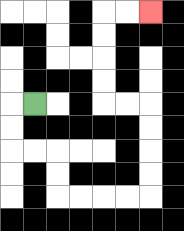{'start': '[1, 4]', 'end': '[6, 0]', 'path_directions': 'L,D,D,R,R,D,D,R,R,R,R,U,U,U,U,L,L,U,U,U,U,R,R', 'path_coordinates': '[[1, 4], [0, 4], [0, 5], [0, 6], [1, 6], [2, 6], [2, 7], [2, 8], [3, 8], [4, 8], [5, 8], [6, 8], [6, 7], [6, 6], [6, 5], [6, 4], [5, 4], [4, 4], [4, 3], [4, 2], [4, 1], [4, 0], [5, 0], [6, 0]]'}